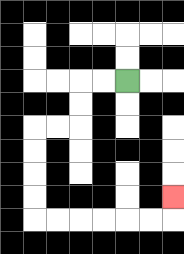{'start': '[5, 3]', 'end': '[7, 8]', 'path_directions': 'L,L,D,D,L,L,D,D,D,D,R,R,R,R,R,R,U', 'path_coordinates': '[[5, 3], [4, 3], [3, 3], [3, 4], [3, 5], [2, 5], [1, 5], [1, 6], [1, 7], [1, 8], [1, 9], [2, 9], [3, 9], [4, 9], [5, 9], [6, 9], [7, 9], [7, 8]]'}